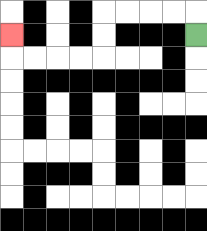{'start': '[8, 1]', 'end': '[0, 1]', 'path_directions': 'U,L,L,L,L,D,D,L,L,L,L,U', 'path_coordinates': '[[8, 1], [8, 0], [7, 0], [6, 0], [5, 0], [4, 0], [4, 1], [4, 2], [3, 2], [2, 2], [1, 2], [0, 2], [0, 1]]'}